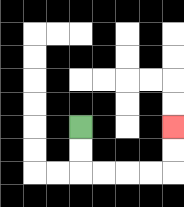{'start': '[3, 5]', 'end': '[7, 5]', 'path_directions': 'D,D,R,R,R,R,U,U', 'path_coordinates': '[[3, 5], [3, 6], [3, 7], [4, 7], [5, 7], [6, 7], [7, 7], [7, 6], [7, 5]]'}